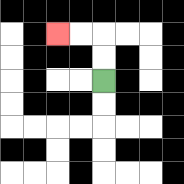{'start': '[4, 3]', 'end': '[2, 1]', 'path_directions': 'U,U,L,L', 'path_coordinates': '[[4, 3], [4, 2], [4, 1], [3, 1], [2, 1]]'}